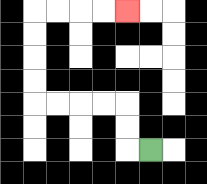{'start': '[6, 6]', 'end': '[5, 0]', 'path_directions': 'L,U,U,L,L,L,L,U,U,U,U,R,R,R,R', 'path_coordinates': '[[6, 6], [5, 6], [5, 5], [5, 4], [4, 4], [3, 4], [2, 4], [1, 4], [1, 3], [1, 2], [1, 1], [1, 0], [2, 0], [3, 0], [4, 0], [5, 0]]'}